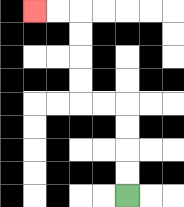{'start': '[5, 8]', 'end': '[1, 0]', 'path_directions': 'U,U,U,U,L,L,U,U,U,U,L,L', 'path_coordinates': '[[5, 8], [5, 7], [5, 6], [5, 5], [5, 4], [4, 4], [3, 4], [3, 3], [3, 2], [3, 1], [3, 0], [2, 0], [1, 0]]'}